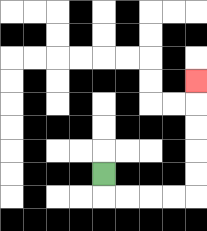{'start': '[4, 7]', 'end': '[8, 3]', 'path_directions': 'D,R,R,R,R,U,U,U,U,U', 'path_coordinates': '[[4, 7], [4, 8], [5, 8], [6, 8], [7, 8], [8, 8], [8, 7], [8, 6], [8, 5], [8, 4], [8, 3]]'}